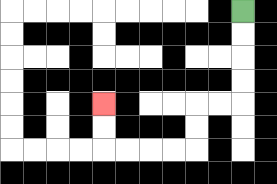{'start': '[10, 0]', 'end': '[4, 4]', 'path_directions': 'D,D,D,D,L,L,D,D,L,L,L,L,U,U', 'path_coordinates': '[[10, 0], [10, 1], [10, 2], [10, 3], [10, 4], [9, 4], [8, 4], [8, 5], [8, 6], [7, 6], [6, 6], [5, 6], [4, 6], [4, 5], [4, 4]]'}